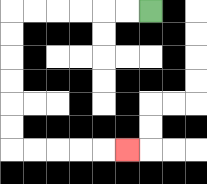{'start': '[6, 0]', 'end': '[5, 6]', 'path_directions': 'L,L,L,L,L,L,D,D,D,D,D,D,R,R,R,R,R', 'path_coordinates': '[[6, 0], [5, 0], [4, 0], [3, 0], [2, 0], [1, 0], [0, 0], [0, 1], [0, 2], [0, 3], [0, 4], [0, 5], [0, 6], [1, 6], [2, 6], [3, 6], [4, 6], [5, 6]]'}